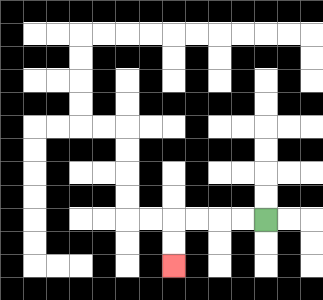{'start': '[11, 9]', 'end': '[7, 11]', 'path_directions': 'L,L,L,L,D,D', 'path_coordinates': '[[11, 9], [10, 9], [9, 9], [8, 9], [7, 9], [7, 10], [7, 11]]'}